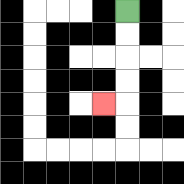{'start': '[5, 0]', 'end': '[4, 4]', 'path_directions': 'D,D,D,D,L', 'path_coordinates': '[[5, 0], [5, 1], [5, 2], [5, 3], [5, 4], [4, 4]]'}